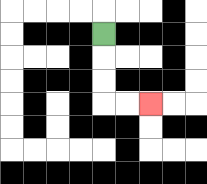{'start': '[4, 1]', 'end': '[6, 4]', 'path_directions': 'D,D,D,R,R', 'path_coordinates': '[[4, 1], [4, 2], [4, 3], [4, 4], [5, 4], [6, 4]]'}